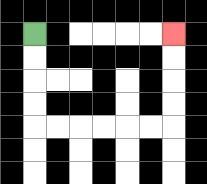{'start': '[1, 1]', 'end': '[7, 1]', 'path_directions': 'D,D,D,D,R,R,R,R,R,R,U,U,U,U', 'path_coordinates': '[[1, 1], [1, 2], [1, 3], [1, 4], [1, 5], [2, 5], [3, 5], [4, 5], [5, 5], [6, 5], [7, 5], [7, 4], [7, 3], [7, 2], [7, 1]]'}